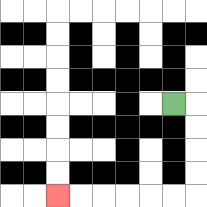{'start': '[7, 4]', 'end': '[2, 8]', 'path_directions': 'R,D,D,D,D,L,L,L,L,L,L', 'path_coordinates': '[[7, 4], [8, 4], [8, 5], [8, 6], [8, 7], [8, 8], [7, 8], [6, 8], [5, 8], [4, 8], [3, 8], [2, 8]]'}